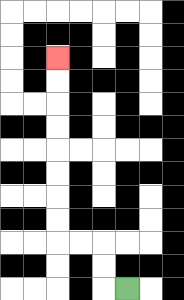{'start': '[5, 12]', 'end': '[2, 2]', 'path_directions': 'L,U,U,L,L,U,U,U,U,U,U,U,U', 'path_coordinates': '[[5, 12], [4, 12], [4, 11], [4, 10], [3, 10], [2, 10], [2, 9], [2, 8], [2, 7], [2, 6], [2, 5], [2, 4], [2, 3], [2, 2]]'}